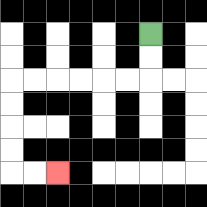{'start': '[6, 1]', 'end': '[2, 7]', 'path_directions': 'D,D,L,L,L,L,L,L,D,D,D,D,R,R', 'path_coordinates': '[[6, 1], [6, 2], [6, 3], [5, 3], [4, 3], [3, 3], [2, 3], [1, 3], [0, 3], [0, 4], [0, 5], [0, 6], [0, 7], [1, 7], [2, 7]]'}